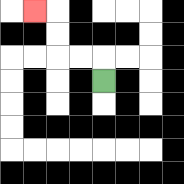{'start': '[4, 3]', 'end': '[1, 0]', 'path_directions': 'U,L,L,U,U,L', 'path_coordinates': '[[4, 3], [4, 2], [3, 2], [2, 2], [2, 1], [2, 0], [1, 0]]'}